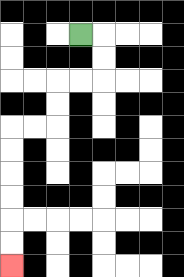{'start': '[3, 1]', 'end': '[0, 11]', 'path_directions': 'R,D,D,L,L,D,D,L,L,D,D,D,D,D,D', 'path_coordinates': '[[3, 1], [4, 1], [4, 2], [4, 3], [3, 3], [2, 3], [2, 4], [2, 5], [1, 5], [0, 5], [0, 6], [0, 7], [0, 8], [0, 9], [0, 10], [0, 11]]'}